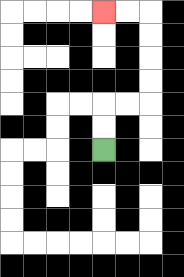{'start': '[4, 6]', 'end': '[4, 0]', 'path_directions': 'U,U,R,R,U,U,U,U,L,L', 'path_coordinates': '[[4, 6], [4, 5], [4, 4], [5, 4], [6, 4], [6, 3], [6, 2], [6, 1], [6, 0], [5, 0], [4, 0]]'}